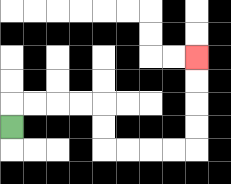{'start': '[0, 5]', 'end': '[8, 2]', 'path_directions': 'U,R,R,R,R,D,D,R,R,R,R,U,U,U,U', 'path_coordinates': '[[0, 5], [0, 4], [1, 4], [2, 4], [3, 4], [4, 4], [4, 5], [4, 6], [5, 6], [6, 6], [7, 6], [8, 6], [8, 5], [8, 4], [8, 3], [8, 2]]'}